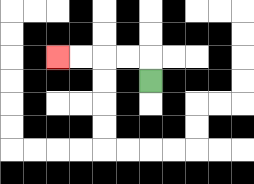{'start': '[6, 3]', 'end': '[2, 2]', 'path_directions': 'U,L,L,L,L', 'path_coordinates': '[[6, 3], [6, 2], [5, 2], [4, 2], [3, 2], [2, 2]]'}